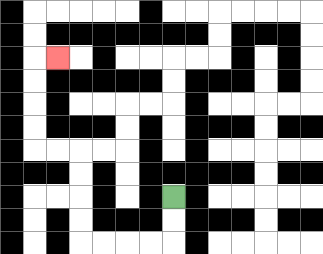{'start': '[7, 8]', 'end': '[2, 2]', 'path_directions': 'D,D,L,L,L,L,U,U,U,U,L,L,U,U,U,U,R', 'path_coordinates': '[[7, 8], [7, 9], [7, 10], [6, 10], [5, 10], [4, 10], [3, 10], [3, 9], [3, 8], [3, 7], [3, 6], [2, 6], [1, 6], [1, 5], [1, 4], [1, 3], [1, 2], [2, 2]]'}